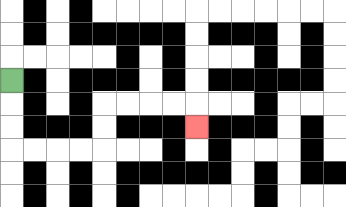{'start': '[0, 3]', 'end': '[8, 5]', 'path_directions': 'D,D,D,R,R,R,R,U,U,R,R,R,R,D', 'path_coordinates': '[[0, 3], [0, 4], [0, 5], [0, 6], [1, 6], [2, 6], [3, 6], [4, 6], [4, 5], [4, 4], [5, 4], [6, 4], [7, 4], [8, 4], [8, 5]]'}